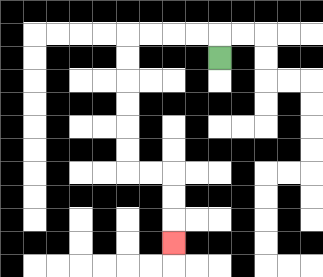{'start': '[9, 2]', 'end': '[7, 10]', 'path_directions': 'U,L,L,L,L,D,D,D,D,D,D,R,R,D,D,D', 'path_coordinates': '[[9, 2], [9, 1], [8, 1], [7, 1], [6, 1], [5, 1], [5, 2], [5, 3], [5, 4], [5, 5], [5, 6], [5, 7], [6, 7], [7, 7], [7, 8], [7, 9], [7, 10]]'}